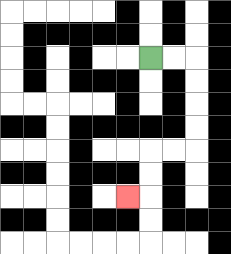{'start': '[6, 2]', 'end': '[5, 8]', 'path_directions': 'R,R,D,D,D,D,L,L,D,D,L', 'path_coordinates': '[[6, 2], [7, 2], [8, 2], [8, 3], [8, 4], [8, 5], [8, 6], [7, 6], [6, 6], [6, 7], [6, 8], [5, 8]]'}